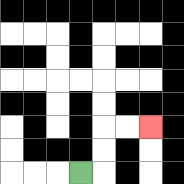{'start': '[3, 7]', 'end': '[6, 5]', 'path_directions': 'R,U,U,R,R', 'path_coordinates': '[[3, 7], [4, 7], [4, 6], [4, 5], [5, 5], [6, 5]]'}